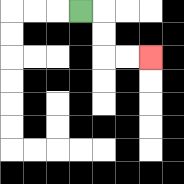{'start': '[3, 0]', 'end': '[6, 2]', 'path_directions': 'R,D,D,R,R', 'path_coordinates': '[[3, 0], [4, 0], [4, 1], [4, 2], [5, 2], [6, 2]]'}